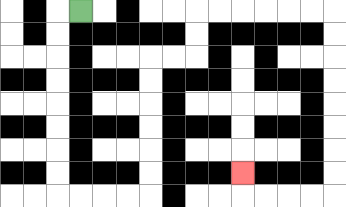{'start': '[3, 0]', 'end': '[10, 7]', 'path_directions': 'L,D,D,D,D,D,D,D,D,R,R,R,R,U,U,U,U,U,U,R,R,U,U,R,R,R,R,R,R,D,D,D,D,D,D,D,D,L,L,L,L,U', 'path_coordinates': '[[3, 0], [2, 0], [2, 1], [2, 2], [2, 3], [2, 4], [2, 5], [2, 6], [2, 7], [2, 8], [3, 8], [4, 8], [5, 8], [6, 8], [6, 7], [6, 6], [6, 5], [6, 4], [6, 3], [6, 2], [7, 2], [8, 2], [8, 1], [8, 0], [9, 0], [10, 0], [11, 0], [12, 0], [13, 0], [14, 0], [14, 1], [14, 2], [14, 3], [14, 4], [14, 5], [14, 6], [14, 7], [14, 8], [13, 8], [12, 8], [11, 8], [10, 8], [10, 7]]'}